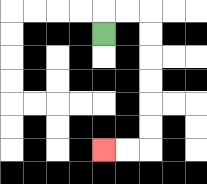{'start': '[4, 1]', 'end': '[4, 6]', 'path_directions': 'U,R,R,D,D,D,D,D,D,L,L', 'path_coordinates': '[[4, 1], [4, 0], [5, 0], [6, 0], [6, 1], [6, 2], [6, 3], [6, 4], [6, 5], [6, 6], [5, 6], [4, 6]]'}